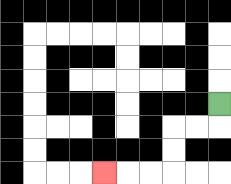{'start': '[9, 4]', 'end': '[4, 7]', 'path_directions': 'D,L,L,D,D,L,L,L', 'path_coordinates': '[[9, 4], [9, 5], [8, 5], [7, 5], [7, 6], [7, 7], [6, 7], [5, 7], [4, 7]]'}